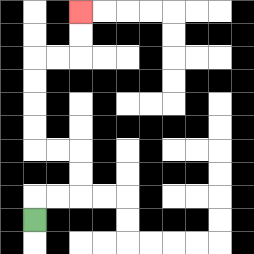{'start': '[1, 9]', 'end': '[3, 0]', 'path_directions': 'U,R,R,U,U,L,L,U,U,U,U,R,R,U,U', 'path_coordinates': '[[1, 9], [1, 8], [2, 8], [3, 8], [3, 7], [3, 6], [2, 6], [1, 6], [1, 5], [1, 4], [1, 3], [1, 2], [2, 2], [3, 2], [3, 1], [3, 0]]'}